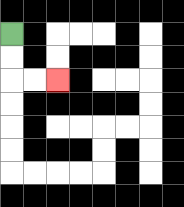{'start': '[0, 1]', 'end': '[2, 3]', 'path_directions': 'D,D,R,R', 'path_coordinates': '[[0, 1], [0, 2], [0, 3], [1, 3], [2, 3]]'}